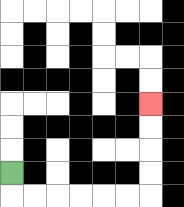{'start': '[0, 7]', 'end': '[6, 4]', 'path_directions': 'D,R,R,R,R,R,R,U,U,U,U', 'path_coordinates': '[[0, 7], [0, 8], [1, 8], [2, 8], [3, 8], [4, 8], [5, 8], [6, 8], [6, 7], [6, 6], [6, 5], [6, 4]]'}